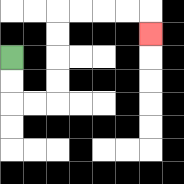{'start': '[0, 2]', 'end': '[6, 1]', 'path_directions': 'D,D,R,R,U,U,U,U,R,R,R,R,D', 'path_coordinates': '[[0, 2], [0, 3], [0, 4], [1, 4], [2, 4], [2, 3], [2, 2], [2, 1], [2, 0], [3, 0], [4, 0], [5, 0], [6, 0], [6, 1]]'}